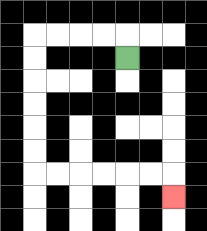{'start': '[5, 2]', 'end': '[7, 8]', 'path_directions': 'U,L,L,L,L,D,D,D,D,D,D,R,R,R,R,R,R,D', 'path_coordinates': '[[5, 2], [5, 1], [4, 1], [3, 1], [2, 1], [1, 1], [1, 2], [1, 3], [1, 4], [1, 5], [1, 6], [1, 7], [2, 7], [3, 7], [4, 7], [5, 7], [6, 7], [7, 7], [7, 8]]'}